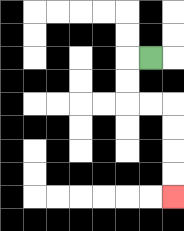{'start': '[6, 2]', 'end': '[7, 8]', 'path_directions': 'L,D,D,R,R,D,D,D,D', 'path_coordinates': '[[6, 2], [5, 2], [5, 3], [5, 4], [6, 4], [7, 4], [7, 5], [7, 6], [7, 7], [7, 8]]'}